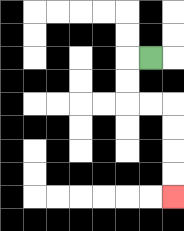{'start': '[6, 2]', 'end': '[7, 8]', 'path_directions': 'L,D,D,R,R,D,D,D,D', 'path_coordinates': '[[6, 2], [5, 2], [5, 3], [5, 4], [6, 4], [7, 4], [7, 5], [7, 6], [7, 7], [7, 8]]'}